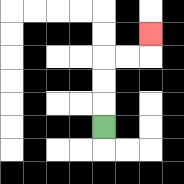{'start': '[4, 5]', 'end': '[6, 1]', 'path_directions': 'U,U,U,R,R,U', 'path_coordinates': '[[4, 5], [4, 4], [4, 3], [4, 2], [5, 2], [6, 2], [6, 1]]'}